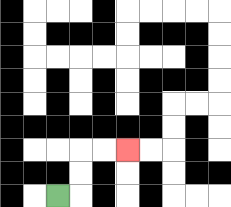{'start': '[2, 8]', 'end': '[5, 6]', 'path_directions': 'R,U,U,R,R', 'path_coordinates': '[[2, 8], [3, 8], [3, 7], [3, 6], [4, 6], [5, 6]]'}